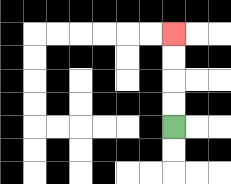{'start': '[7, 5]', 'end': '[7, 1]', 'path_directions': 'U,U,U,U', 'path_coordinates': '[[7, 5], [7, 4], [7, 3], [7, 2], [7, 1]]'}